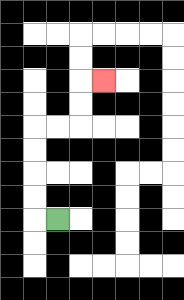{'start': '[2, 9]', 'end': '[4, 3]', 'path_directions': 'L,U,U,U,U,R,R,U,U,R', 'path_coordinates': '[[2, 9], [1, 9], [1, 8], [1, 7], [1, 6], [1, 5], [2, 5], [3, 5], [3, 4], [3, 3], [4, 3]]'}